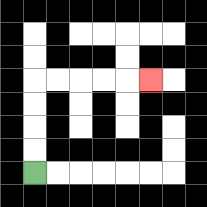{'start': '[1, 7]', 'end': '[6, 3]', 'path_directions': 'U,U,U,U,R,R,R,R,R', 'path_coordinates': '[[1, 7], [1, 6], [1, 5], [1, 4], [1, 3], [2, 3], [3, 3], [4, 3], [5, 3], [6, 3]]'}